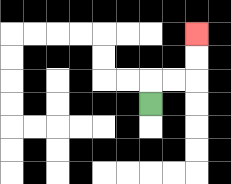{'start': '[6, 4]', 'end': '[8, 1]', 'path_directions': 'U,R,R,U,U', 'path_coordinates': '[[6, 4], [6, 3], [7, 3], [8, 3], [8, 2], [8, 1]]'}